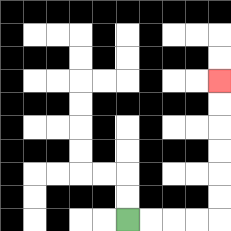{'start': '[5, 9]', 'end': '[9, 3]', 'path_directions': 'R,R,R,R,U,U,U,U,U,U', 'path_coordinates': '[[5, 9], [6, 9], [7, 9], [8, 9], [9, 9], [9, 8], [9, 7], [9, 6], [9, 5], [9, 4], [9, 3]]'}